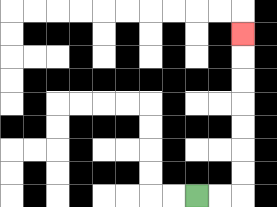{'start': '[8, 8]', 'end': '[10, 1]', 'path_directions': 'R,R,U,U,U,U,U,U,U', 'path_coordinates': '[[8, 8], [9, 8], [10, 8], [10, 7], [10, 6], [10, 5], [10, 4], [10, 3], [10, 2], [10, 1]]'}